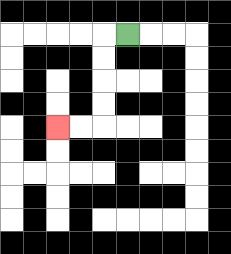{'start': '[5, 1]', 'end': '[2, 5]', 'path_directions': 'L,D,D,D,D,L,L', 'path_coordinates': '[[5, 1], [4, 1], [4, 2], [4, 3], [4, 4], [4, 5], [3, 5], [2, 5]]'}